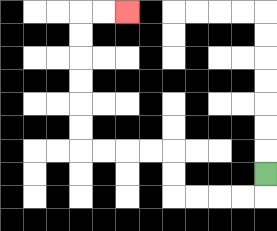{'start': '[11, 7]', 'end': '[5, 0]', 'path_directions': 'D,L,L,L,L,U,U,L,L,L,L,U,U,U,U,U,U,R,R', 'path_coordinates': '[[11, 7], [11, 8], [10, 8], [9, 8], [8, 8], [7, 8], [7, 7], [7, 6], [6, 6], [5, 6], [4, 6], [3, 6], [3, 5], [3, 4], [3, 3], [3, 2], [3, 1], [3, 0], [4, 0], [5, 0]]'}